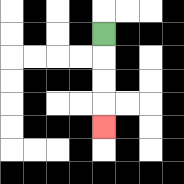{'start': '[4, 1]', 'end': '[4, 5]', 'path_directions': 'D,D,D,D', 'path_coordinates': '[[4, 1], [4, 2], [4, 3], [4, 4], [4, 5]]'}